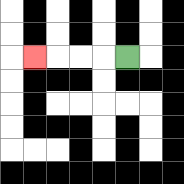{'start': '[5, 2]', 'end': '[1, 2]', 'path_directions': 'L,L,L,L', 'path_coordinates': '[[5, 2], [4, 2], [3, 2], [2, 2], [1, 2]]'}